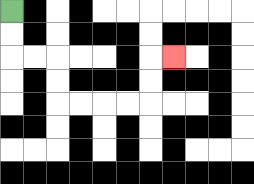{'start': '[0, 0]', 'end': '[7, 2]', 'path_directions': 'D,D,R,R,D,D,R,R,R,R,U,U,R', 'path_coordinates': '[[0, 0], [0, 1], [0, 2], [1, 2], [2, 2], [2, 3], [2, 4], [3, 4], [4, 4], [5, 4], [6, 4], [6, 3], [6, 2], [7, 2]]'}